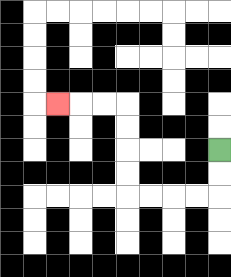{'start': '[9, 6]', 'end': '[2, 4]', 'path_directions': 'D,D,L,L,L,L,U,U,U,U,L,L,L', 'path_coordinates': '[[9, 6], [9, 7], [9, 8], [8, 8], [7, 8], [6, 8], [5, 8], [5, 7], [5, 6], [5, 5], [5, 4], [4, 4], [3, 4], [2, 4]]'}